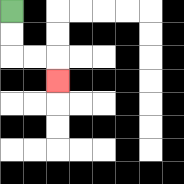{'start': '[0, 0]', 'end': '[2, 3]', 'path_directions': 'D,D,R,R,D', 'path_coordinates': '[[0, 0], [0, 1], [0, 2], [1, 2], [2, 2], [2, 3]]'}